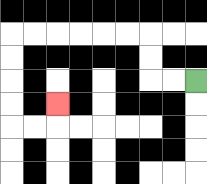{'start': '[8, 3]', 'end': '[2, 4]', 'path_directions': 'L,L,U,U,L,L,L,L,L,L,D,D,D,D,R,R,U', 'path_coordinates': '[[8, 3], [7, 3], [6, 3], [6, 2], [6, 1], [5, 1], [4, 1], [3, 1], [2, 1], [1, 1], [0, 1], [0, 2], [0, 3], [0, 4], [0, 5], [1, 5], [2, 5], [2, 4]]'}